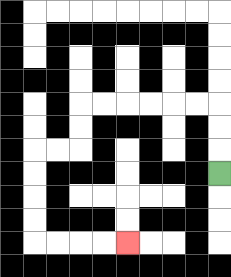{'start': '[9, 7]', 'end': '[5, 10]', 'path_directions': 'U,U,U,L,L,L,L,L,L,D,D,L,L,D,D,D,D,R,R,R,R', 'path_coordinates': '[[9, 7], [9, 6], [9, 5], [9, 4], [8, 4], [7, 4], [6, 4], [5, 4], [4, 4], [3, 4], [3, 5], [3, 6], [2, 6], [1, 6], [1, 7], [1, 8], [1, 9], [1, 10], [2, 10], [3, 10], [4, 10], [5, 10]]'}